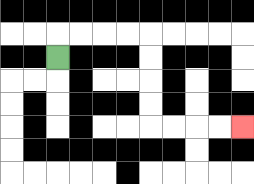{'start': '[2, 2]', 'end': '[10, 5]', 'path_directions': 'U,R,R,R,R,D,D,D,D,R,R,R,R', 'path_coordinates': '[[2, 2], [2, 1], [3, 1], [4, 1], [5, 1], [6, 1], [6, 2], [6, 3], [6, 4], [6, 5], [7, 5], [8, 5], [9, 5], [10, 5]]'}